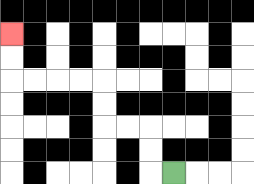{'start': '[7, 7]', 'end': '[0, 1]', 'path_directions': 'L,U,U,L,L,U,U,L,L,L,L,U,U', 'path_coordinates': '[[7, 7], [6, 7], [6, 6], [6, 5], [5, 5], [4, 5], [4, 4], [4, 3], [3, 3], [2, 3], [1, 3], [0, 3], [0, 2], [0, 1]]'}